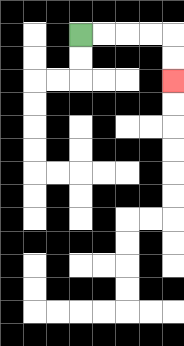{'start': '[3, 1]', 'end': '[7, 3]', 'path_directions': 'R,R,R,R,D,D', 'path_coordinates': '[[3, 1], [4, 1], [5, 1], [6, 1], [7, 1], [7, 2], [7, 3]]'}